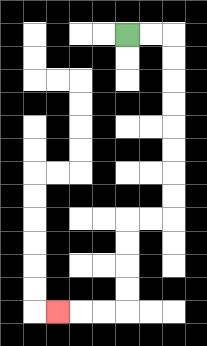{'start': '[5, 1]', 'end': '[2, 13]', 'path_directions': 'R,R,D,D,D,D,D,D,D,D,L,L,D,D,D,D,L,L,L', 'path_coordinates': '[[5, 1], [6, 1], [7, 1], [7, 2], [7, 3], [7, 4], [7, 5], [7, 6], [7, 7], [7, 8], [7, 9], [6, 9], [5, 9], [5, 10], [5, 11], [5, 12], [5, 13], [4, 13], [3, 13], [2, 13]]'}